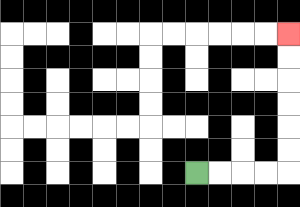{'start': '[8, 7]', 'end': '[12, 1]', 'path_directions': 'R,R,R,R,U,U,U,U,U,U', 'path_coordinates': '[[8, 7], [9, 7], [10, 7], [11, 7], [12, 7], [12, 6], [12, 5], [12, 4], [12, 3], [12, 2], [12, 1]]'}